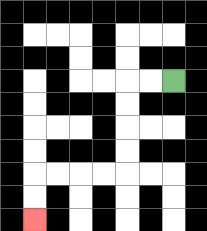{'start': '[7, 3]', 'end': '[1, 9]', 'path_directions': 'L,L,D,D,D,D,L,L,L,L,D,D', 'path_coordinates': '[[7, 3], [6, 3], [5, 3], [5, 4], [5, 5], [5, 6], [5, 7], [4, 7], [3, 7], [2, 7], [1, 7], [1, 8], [1, 9]]'}